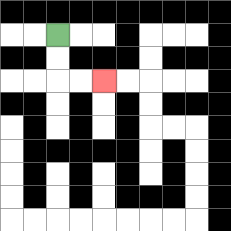{'start': '[2, 1]', 'end': '[4, 3]', 'path_directions': 'D,D,R,R', 'path_coordinates': '[[2, 1], [2, 2], [2, 3], [3, 3], [4, 3]]'}